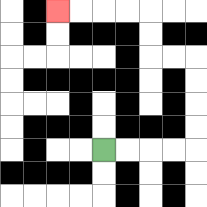{'start': '[4, 6]', 'end': '[2, 0]', 'path_directions': 'R,R,R,R,U,U,U,U,L,L,U,U,L,L,L,L', 'path_coordinates': '[[4, 6], [5, 6], [6, 6], [7, 6], [8, 6], [8, 5], [8, 4], [8, 3], [8, 2], [7, 2], [6, 2], [6, 1], [6, 0], [5, 0], [4, 0], [3, 0], [2, 0]]'}